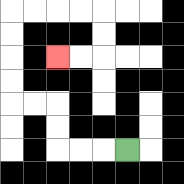{'start': '[5, 6]', 'end': '[2, 2]', 'path_directions': 'L,L,L,U,U,L,L,U,U,U,U,R,R,R,R,D,D,L,L', 'path_coordinates': '[[5, 6], [4, 6], [3, 6], [2, 6], [2, 5], [2, 4], [1, 4], [0, 4], [0, 3], [0, 2], [0, 1], [0, 0], [1, 0], [2, 0], [3, 0], [4, 0], [4, 1], [4, 2], [3, 2], [2, 2]]'}